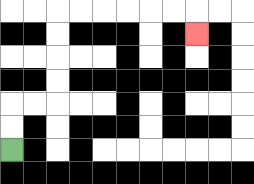{'start': '[0, 6]', 'end': '[8, 1]', 'path_directions': 'U,U,R,R,U,U,U,U,R,R,R,R,R,R,D', 'path_coordinates': '[[0, 6], [0, 5], [0, 4], [1, 4], [2, 4], [2, 3], [2, 2], [2, 1], [2, 0], [3, 0], [4, 0], [5, 0], [6, 0], [7, 0], [8, 0], [8, 1]]'}